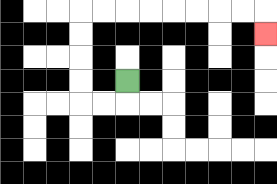{'start': '[5, 3]', 'end': '[11, 1]', 'path_directions': 'D,L,L,U,U,U,U,R,R,R,R,R,R,R,R,D', 'path_coordinates': '[[5, 3], [5, 4], [4, 4], [3, 4], [3, 3], [3, 2], [3, 1], [3, 0], [4, 0], [5, 0], [6, 0], [7, 0], [8, 0], [9, 0], [10, 0], [11, 0], [11, 1]]'}